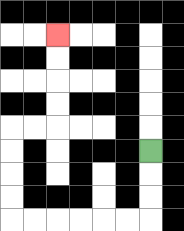{'start': '[6, 6]', 'end': '[2, 1]', 'path_directions': 'D,D,D,L,L,L,L,L,L,U,U,U,U,R,R,U,U,U,U', 'path_coordinates': '[[6, 6], [6, 7], [6, 8], [6, 9], [5, 9], [4, 9], [3, 9], [2, 9], [1, 9], [0, 9], [0, 8], [0, 7], [0, 6], [0, 5], [1, 5], [2, 5], [2, 4], [2, 3], [2, 2], [2, 1]]'}